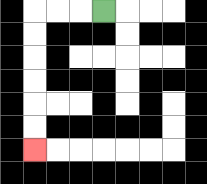{'start': '[4, 0]', 'end': '[1, 6]', 'path_directions': 'L,L,L,D,D,D,D,D,D', 'path_coordinates': '[[4, 0], [3, 0], [2, 0], [1, 0], [1, 1], [1, 2], [1, 3], [1, 4], [1, 5], [1, 6]]'}